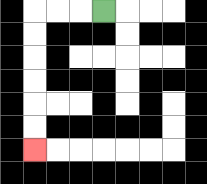{'start': '[4, 0]', 'end': '[1, 6]', 'path_directions': 'L,L,L,D,D,D,D,D,D', 'path_coordinates': '[[4, 0], [3, 0], [2, 0], [1, 0], [1, 1], [1, 2], [1, 3], [1, 4], [1, 5], [1, 6]]'}